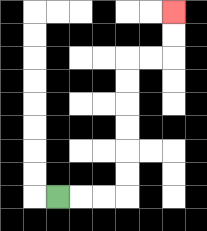{'start': '[2, 8]', 'end': '[7, 0]', 'path_directions': 'R,R,R,U,U,U,U,U,U,R,R,U,U', 'path_coordinates': '[[2, 8], [3, 8], [4, 8], [5, 8], [5, 7], [5, 6], [5, 5], [5, 4], [5, 3], [5, 2], [6, 2], [7, 2], [7, 1], [7, 0]]'}